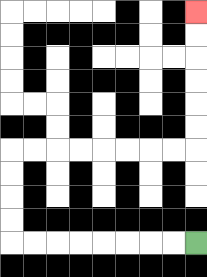{'start': '[8, 10]', 'end': '[8, 0]', 'path_directions': 'L,L,L,L,L,L,L,L,U,U,U,U,R,R,R,R,R,R,R,R,U,U,U,U,U,U', 'path_coordinates': '[[8, 10], [7, 10], [6, 10], [5, 10], [4, 10], [3, 10], [2, 10], [1, 10], [0, 10], [0, 9], [0, 8], [0, 7], [0, 6], [1, 6], [2, 6], [3, 6], [4, 6], [5, 6], [6, 6], [7, 6], [8, 6], [8, 5], [8, 4], [8, 3], [8, 2], [8, 1], [8, 0]]'}